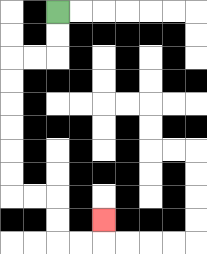{'start': '[2, 0]', 'end': '[4, 9]', 'path_directions': 'D,D,L,L,D,D,D,D,D,D,R,R,D,D,R,R,U', 'path_coordinates': '[[2, 0], [2, 1], [2, 2], [1, 2], [0, 2], [0, 3], [0, 4], [0, 5], [0, 6], [0, 7], [0, 8], [1, 8], [2, 8], [2, 9], [2, 10], [3, 10], [4, 10], [4, 9]]'}